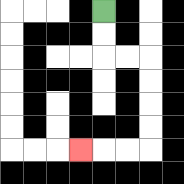{'start': '[4, 0]', 'end': '[3, 6]', 'path_directions': 'D,D,R,R,D,D,D,D,L,L,L', 'path_coordinates': '[[4, 0], [4, 1], [4, 2], [5, 2], [6, 2], [6, 3], [6, 4], [6, 5], [6, 6], [5, 6], [4, 6], [3, 6]]'}